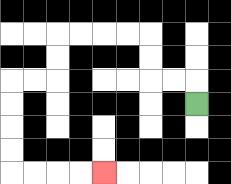{'start': '[8, 4]', 'end': '[4, 7]', 'path_directions': 'U,L,L,U,U,L,L,L,L,D,D,L,L,D,D,D,D,R,R,R,R', 'path_coordinates': '[[8, 4], [8, 3], [7, 3], [6, 3], [6, 2], [6, 1], [5, 1], [4, 1], [3, 1], [2, 1], [2, 2], [2, 3], [1, 3], [0, 3], [0, 4], [0, 5], [0, 6], [0, 7], [1, 7], [2, 7], [3, 7], [4, 7]]'}